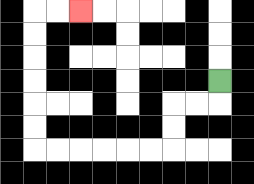{'start': '[9, 3]', 'end': '[3, 0]', 'path_directions': 'D,L,L,D,D,L,L,L,L,L,L,U,U,U,U,U,U,R,R', 'path_coordinates': '[[9, 3], [9, 4], [8, 4], [7, 4], [7, 5], [7, 6], [6, 6], [5, 6], [4, 6], [3, 6], [2, 6], [1, 6], [1, 5], [1, 4], [1, 3], [1, 2], [1, 1], [1, 0], [2, 0], [3, 0]]'}